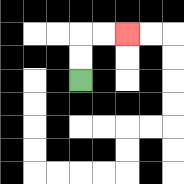{'start': '[3, 3]', 'end': '[5, 1]', 'path_directions': 'U,U,R,R', 'path_coordinates': '[[3, 3], [3, 2], [3, 1], [4, 1], [5, 1]]'}